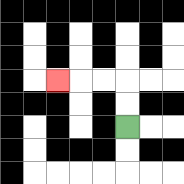{'start': '[5, 5]', 'end': '[2, 3]', 'path_directions': 'U,U,L,L,L', 'path_coordinates': '[[5, 5], [5, 4], [5, 3], [4, 3], [3, 3], [2, 3]]'}